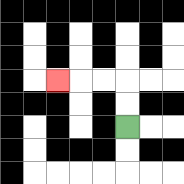{'start': '[5, 5]', 'end': '[2, 3]', 'path_directions': 'U,U,L,L,L', 'path_coordinates': '[[5, 5], [5, 4], [5, 3], [4, 3], [3, 3], [2, 3]]'}